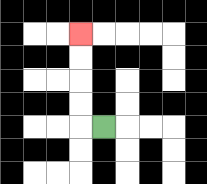{'start': '[4, 5]', 'end': '[3, 1]', 'path_directions': 'L,U,U,U,U', 'path_coordinates': '[[4, 5], [3, 5], [3, 4], [3, 3], [3, 2], [3, 1]]'}